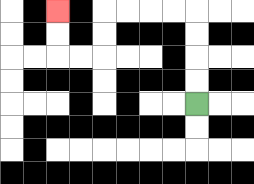{'start': '[8, 4]', 'end': '[2, 0]', 'path_directions': 'U,U,U,U,L,L,L,L,D,D,L,L,U,U', 'path_coordinates': '[[8, 4], [8, 3], [8, 2], [8, 1], [8, 0], [7, 0], [6, 0], [5, 0], [4, 0], [4, 1], [4, 2], [3, 2], [2, 2], [2, 1], [2, 0]]'}